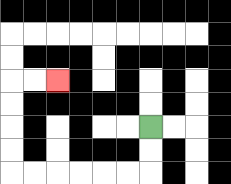{'start': '[6, 5]', 'end': '[2, 3]', 'path_directions': 'D,D,L,L,L,L,L,L,U,U,U,U,R,R', 'path_coordinates': '[[6, 5], [6, 6], [6, 7], [5, 7], [4, 7], [3, 7], [2, 7], [1, 7], [0, 7], [0, 6], [0, 5], [0, 4], [0, 3], [1, 3], [2, 3]]'}